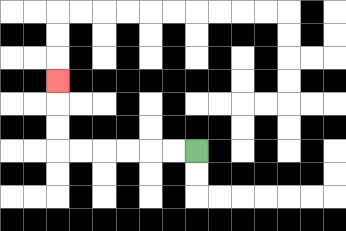{'start': '[8, 6]', 'end': '[2, 3]', 'path_directions': 'L,L,L,L,L,L,U,U,U', 'path_coordinates': '[[8, 6], [7, 6], [6, 6], [5, 6], [4, 6], [3, 6], [2, 6], [2, 5], [2, 4], [2, 3]]'}